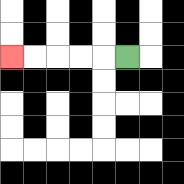{'start': '[5, 2]', 'end': '[0, 2]', 'path_directions': 'L,L,L,L,L', 'path_coordinates': '[[5, 2], [4, 2], [3, 2], [2, 2], [1, 2], [0, 2]]'}